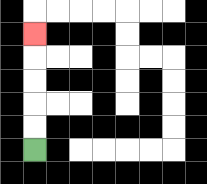{'start': '[1, 6]', 'end': '[1, 1]', 'path_directions': 'U,U,U,U,U', 'path_coordinates': '[[1, 6], [1, 5], [1, 4], [1, 3], [1, 2], [1, 1]]'}